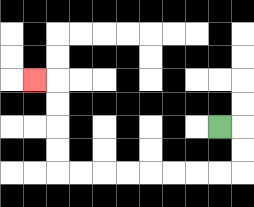{'start': '[9, 5]', 'end': '[1, 3]', 'path_directions': 'R,D,D,L,L,L,L,L,L,L,L,U,U,U,U,L', 'path_coordinates': '[[9, 5], [10, 5], [10, 6], [10, 7], [9, 7], [8, 7], [7, 7], [6, 7], [5, 7], [4, 7], [3, 7], [2, 7], [2, 6], [2, 5], [2, 4], [2, 3], [1, 3]]'}